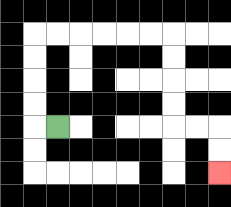{'start': '[2, 5]', 'end': '[9, 7]', 'path_directions': 'L,U,U,U,U,R,R,R,R,R,R,D,D,D,D,R,R,D,D', 'path_coordinates': '[[2, 5], [1, 5], [1, 4], [1, 3], [1, 2], [1, 1], [2, 1], [3, 1], [4, 1], [5, 1], [6, 1], [7, 1], [7, 2], [7, 3], [7, 4], [7, 5], [8, 5], [9, 5], [9, 6], [9, 7]]'}